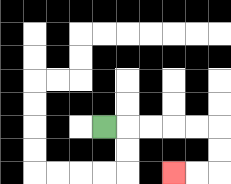{'start': '[4, 5]', 'end': '[7, 7]', 'path_directions': 'R,R,R,R,R,D,D,L,L', 'path_coordinates': '[[4, 5], [5, 5], [6, 5], [7, 5], [8, 5], [9, 5], [9, 6], [9, 7], [8, 7], [7, 7]]'}